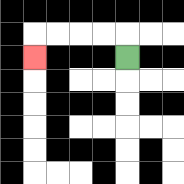{'start': '[5, 2]', 'end': '[1, 2]', 'path_directions': 'U,L,L,L,L,D', 'path_coordinates': '[[5, 2], [5, 1], [4, 1], [3, 1], [2, 1], [1, 1], [1, 2]]'}